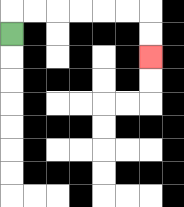{'start': '[0, 1]', 'end': '[6, 2]', 'path_directions': 'U,R,R,R,R,R,R,D,D', 'path_coordinates': '[[0, 1], [0, 0], [1, 0], [2, 0], [3, 0], [4, 0], [5, 0], [6, 0], [6, 1], [6, 2]]'}